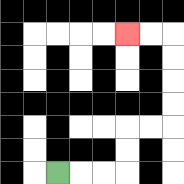{'start': '[2, 7]', 'end': '[5, 1]', 'path_directions': 'R,R,R,U,U,R,R,U,U,U,U,L,L', 'path_coordinates': '[[2, 7], [3, 7], [4, 7], [5, 7], [5, 6], [5, 5], [6, 5], [7, 5], [7, 4], [7, 3], [7, 2], [7, 1], [6, 1], [5, 1]]'}